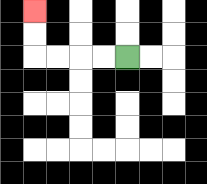{'start': '[5, 2]', 'end': '[1, 0]', 'path_directions': 'L,L,L,L,U,U', 'path_coordinates': '[[5, 2], [4, 2], [3, 2], [2, 2], [1, 2], [1, 1], [1, 0]]'}